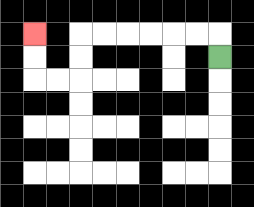{'start': '[9, 2]', 'end': '[1, 1]', 'path_directions': 'U,L,L,L,L,L,L,D,D,L,L,U,U', 'path_coordinates': '[[9, 2], [9, 1], [8, 1], [7, 1], [6, 1], [5, 1], [4, 1], [3, 1], [3, 2], [3, 3], [2, 3], [1, 3], [1, 2], [1, 1]]'}